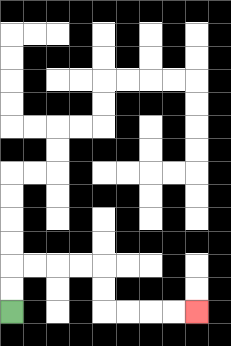{'start': '[0, 13]', 'end': '[8, 13]', 'path_directions': 'U,U,R,R,R,R,D,D,R,R,R,R', 'path_coordinates': '[[0, 13], [0, 12], [0, 11], [1, 11], [2, 11], [3, 11], [4, 11], [4, 12], [4, 13], [5, 13], [6, 13], [7, 13], [8, 13]]'}